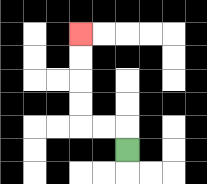{'start': '[5, 6]', 'end': '[3, 1]', 'path_directions': 'U,L,L,U,U,U,U', 'path_coordinates': '[[5, 6], [5, 5], [4, 5], [3, 5], [3, 4], [3, 3], [3, 2], [3, 1]]'}